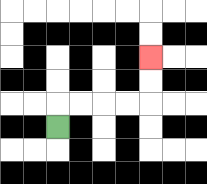{'start': '[2, 5]', 'end': '[6, 2]', 'path_directions': 'U,R,R,R,R,U,U', 'path_coordinates': '[[2, 5], [2, 4], [3, 4], [4, 4], [5, 4], [6, 4], [6, 3], [6, 2]]'}